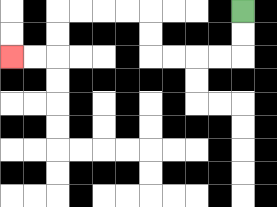{'start': '[10, 0]', 'end': '[0, 2]', 'path_directions': 'D,D,L,L,L,L,U,U,L,L,L,L,D,D,L,L', 'path_coordinates': '[[10, 0], [10, 1], [10, 2], [9, 2], [8, 2], [7, 2], [6, 2], [6, 1], [6, 0], [5, 0], [4, 0], [3, 0], [2, 0], [2, 1], [2, 2], [1, 2], [0, 2]]'}